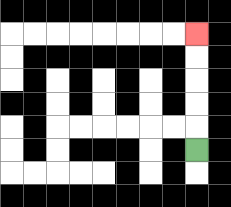{'start': '[8, 6]', 'end': '[8, 1]', 'path_directions': 'U,U,U,U,U', 'path_coordinates': '[[8, 6], [8, 5], [8, 4], [8, 3], [8, 2], [8, 1]]'}